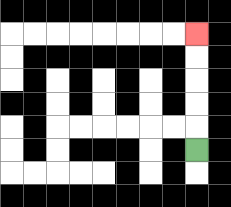{'start': '[8, 6]', 'end': '[8, 1]', 'path_directions': 'U,U,U,U,U', 'path_coordinates': '[[8, 6], [8, 5], [8, 4], [8, 3], [8, 2], [8, 1]]'}